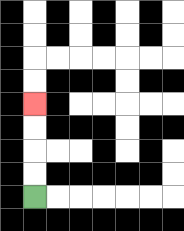{'start': '[1, 8]', 'end': '[1, 4]', 'path_directions': 'U,U,U,U', 'path_coordinates': '[[1, 8], [1, 7], [1, 6], [1, 5], [1, 4]]'}